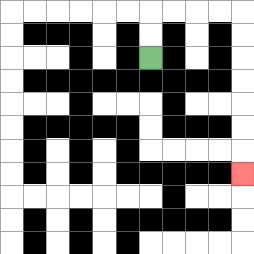{'start': '[6, 2]', 'end': '[10, 7]', 'path_directions': 'U,U,R,R,R,R,D,D,D,D,D,D,D', 'path_coordinates': '[[6, 2], [6, 1], [6, 0], [7, 0], [8, 0], [9, 0], [10, 0], [10, 1], [10, 2], [10, 3], [10, 4], [10, 5], [10, 6], [10, 7]]'}